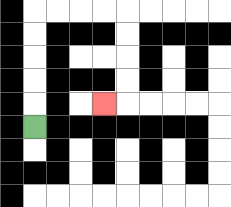{'start': '[1, 5]', 'end': '[4, 4]', 'path_directions': 'U,U,U,U,U,R,R,R,R,D,D,D,D,L', 'path_coordinates': '[[1, 5], [1, 4], [1, 3], [1, 2], [1, 1], [1, 0], [2, 0], [3, 0], [4, 0], [5, 0], [5, 1], [5, 2], [5, 3], [5, 4], [4, 4]]'}